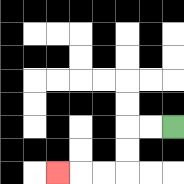{'start': '[7, 5]', 'end': '[2, 7]', 'path_directions': 'L,L,D,D,L,L,L', 'path_coordinates': '[[7, 5], [6, 5], [5, 5], [5, 6], [5, 7], [4, 7], [3, 7], [2, 7]]'}